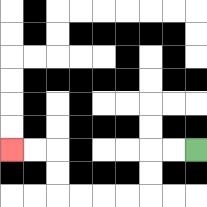{'start': '[8, 6]', 'end': '[0, 6]', 'path_directions': 'L,L,D,D,L,L,L,L,U,U,L,L', 'path_coordinates': '[[8, 6], [7, 6], [6, 6], [6, 7], [6, 8], [5, 8], [4, 8], [3, 8], [2, 8], [2, 7], [2, 6], [1, 6], [0, 6]]'}